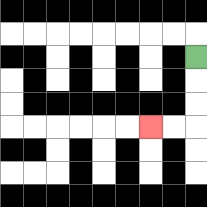{'start': '[8, 2]', 'end': '[6, 5]', 'path_directions': 'D,D,D,L,L', 'path_coordinates': '[[8, 2], [8, 3], [8, 4], [8, 5], [7, 5], [6, 5]]'}